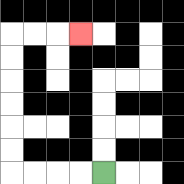{'start': '[4, 7]', 'end': '[3, 1]', 'path_directions': 'L,L,L,L,U,U,U,U,U,U,R,R,R', 'path_coordinates': '[[4, 7], [3, 7], [2, 7], [1, 7], [0, 7], [0, 6], [0, 5], [0, 4], [0, 3], [0, 2], [0, 1], [1, 1], [2, 1], [3, 1]]'}